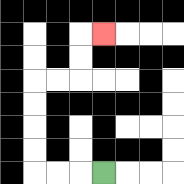{'start': '[4, 7]', 'end': '[4, 1]', 'path_directions': 'L,L,L,U,U,U,U,R,R,U,U,R', 'path_coordinates': '[[4, 7], [3, 7], [2, 7], [1, 7], [1, 6], [1, 5], [1, 4], [1, 3], [2, 3], [3, 3], [3, 2], [3, 1], [4, 1]]'}